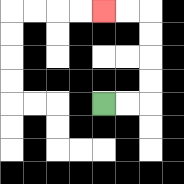{'start': '[4, 4]', 'end': '[4, 0]', 'path_directions': 'R,R,U,U,U,U,L,L', 'path_coordinates': '[[4, 4], [5, 4], [6, 4], [6, 3], [6, 2], [6, 1], [6, 0], [5, 0], [4, 0]]'}